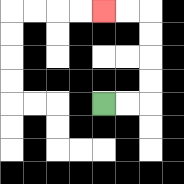{'start': '[4, 4]', 'end': '[4, 0]', 'path_directions': 'R,R,U,U,U,U,L,L', 'path_coordinates': '[[4, 4], [5, 4], [6, 4], [6, 3], [6, 2], [6, 1], [6, 0], [5, 0], [4, 0]]'}